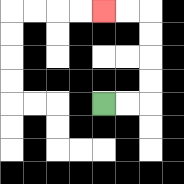{'start': '[4, 4]', 'end': '[4, 0]', 'path_directions': 'R,R,U,U,U,U,L,L', 'path_coordinates': '[[4, 4], [5, 4], [6, 4], [6, 3], [6, 2], [6, 1], [6, 0], [5, 0], [4, 0]]'}